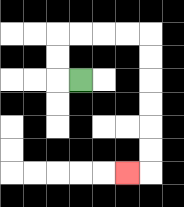{'start': '[3, 3]', 'end': '[5, 7]', 'path_directions': 'L,U,U,R,R,R,R,D,D,D,D,D,D,L', 'path_coordinates': '[[3, 3], [2, 3], [2, 2], [2, 1], [3, 1], [4, 1], [5, 1], [6, 1], [6, 2], [6, 3], [6, 4], [6, 5], [6, 6], [6, 7], [5, 7]]'}